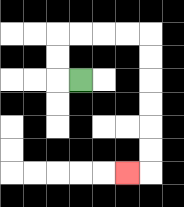{'start': '[3, 3]', 'end': '[5, 7]', 'path_directions': 'L,U,U,R,R,R,R,D,D,D,D,D,D,L', 'path_coordinates': '[[3, 3], [2, 3], [2, 2], [2, 1], [3, 1], [4, 1], [5, 1], [6, 1], [6, 2], [6, 3], [6, 4], [6, 5], [6, 6], [6, 7], [5, 7]]'}